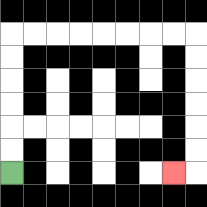{'start': '[0, 7]', 'end': '[7, 7]', 'path_directions': 'U,U,U,U,U,U,R,R,R,R,R,R,R,R,D,D,D,D,D,D,L', 'path_coordinates': '[[0, 7], [0, 6], [0, 5], [0, 4], [0, 3], [0, 2], [0, 1], [1, 1], [2, 1], [3, 1], [4, 1], [5, 1], [6, 1], [7, 1], [8, 1], [8, 2], [8, 3], [8, 4], [8, 5], [8, 6], [8, 7], [7, 7]]'}